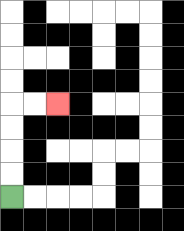{'start': '[0, 8]', 'end': '[2, 4]', 'path_directions': 'U,U,U,U,R,R', 'path_coordinates': '[[0, 8], [0, 7], [0, 6], [0, 5], [0, 4], [1, 4], [2, 4]]'}